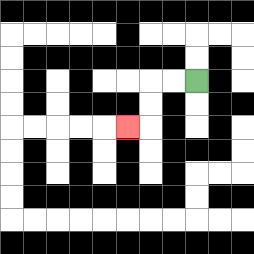{'start': '[8, 3]', 'end': '[5, 5]', 'path_directions': 'L,L,D,D,L', 'path_coordinates': '[[8, 3], [7, 3], [6, 3], [6, 4], [6, 5], [5, 5]]'}